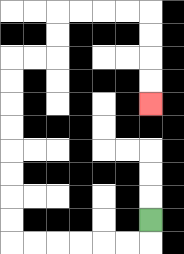{'start': '[6, 9]', 'end': '[6, 4]', 'path_directions': 'D,L,L,L,L,L,L,U,U,U,U,U,U,U,U,R,R,U,U,R,R,R,R,D,D,D,D', 'path_coordinates': '[[6, 9], [6, 10], [5, 10], [4, 10], [3, 10], [2, 10], [1, 10], [0, 10], [0, 9], [0, 8], [0, 7], [0, 6], [0, 5], [0, 4], [0, 3], [0, 2], [1, 2], [2, 2], [2, 1], [2, 0], [3, 0], [4, 0], [5, 0], [6, 0], [6, 1], [6, 2], [6, 3], [6, 4]]'}